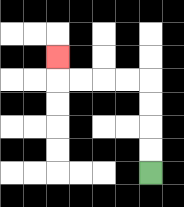{'start': '[6, 7]', 'end': '[2, 2]', 'path_directions': 'U,U,U,U,L,L,L,L,U', 'path_coordinates': '[[6, 7], [6, 6], [6, 5], [6, 4], [6, 3], [5, 3], [4, 3], [3, 3], [2, 3], [2, 2]]'}